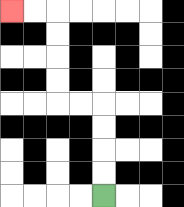{'start': '[4, 8]', 'end': '[0, 0]', 'path_directions': 'U,U,U,U,L,L,U,U,U,U,L,L', 'path_coordinates': '[[4, 8], [4, 7], [4, 6], [4, 5], [4, 4], [3, 4], [2, 4], [2, 3], [2, 2], [2, 1], [2, 0], [1, 0], [0, 0]]'}